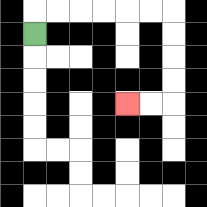{'start': '[1, 1]', 'end': '[5, 4]', 'path_directions': 'U,R,R,R,R,R,R,D,D,D,D,L,L', 'path_coordinates': '[[1, 1], [1, 0], [2, 0], [3, 0], [4, 0], [5, 0], [6, 0], [7, 0], [7, 1], [7, 2], [7, 3], [7, 4], [6, 4], [5, 4]]'}